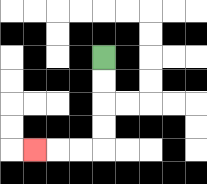{'start': '[4, 2]', 'end': '[1, 6]', 'path_directions': 'D,D,D,D,L,L,L', 'path_coordinates': '[[4, 2], [4, 3], [4, 4], [4, 5], [4, 6], [3, 6], [2, 6], [1, 6]]'}